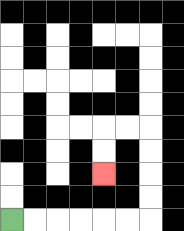{'start': '[0, 9]', 'end': '[4, 7]', 'path_directions': 'R,R,R,R,R,R,U,U,U,U,L,L,D,D', 'path_coordinates': '[[0, 9], [1, 9], [2, 9], [3, 9], [4, 9], [5, 9], [6, 9], [6, 8], [6, 7], [6, 6], [6, 5], [5, 5], [4, 5], [4, 6], [4, 7]]'}